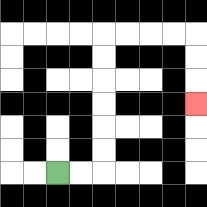{'start': '[2, 7]', 'end': '[8, 4]', 'path_directions': 'R,R,U,U,U,U,U,U,R,R,R,R,D,D,D', 'path_coordinates': '[[2, 7], [3, 7], [4, 7], [4, 6], [4, 5], [4, 4], [4, 3], [4, 2], [4, 1], [5, 1], [6, 1], [7, 1], [8, 1], [8, 2], [8, 3], [8, 4]]'}